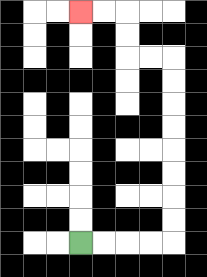{'start': '[3, 10]', 'end': '[3, 0]', 'path_directions': 'R,R,R,R,U,U,U,U,U,U,U,U,L,L,U,U,L,L', 'path_coordinates': '[[3, 10], [4, 10], [5, 10], [6, 10], [7, 10], [7, 9], [7, 8], [7, 7], [7, 6], [7, 5], [7, 4], [7, 3], [7, 2], [6, 2], [5, 2], [5, 1], [5, 0], [4, 0], [3, 0]]'}